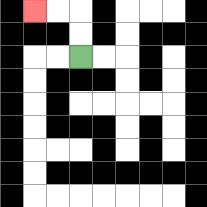{'start': '[3, 2]', 'end': '[1, 0]', 'path_directions': 'U,U,L,L', 'path_coordinates': '[[3, 2], [3, 1], [3, 0], [2, 0], [1, 0]]'}